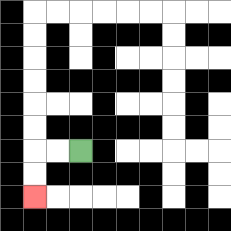{'start': '[3, 6]', 'end': '[1, 8]', 'path_directions': 'L,L,D,D', 'path_coordinates': '[[3, 6], [2, 6], [1, 6], [1, 7], [1, 8]]'}